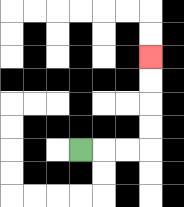{'start': '[3, 6]', 'end': '[6, 2]', 'path_directions': 'R,R,R,U,U,U,U', 'path_coordinates': '[[3, 6], [4, 6], [5, 6], [6, 6], [6, 5], [6, 4], [6, 3], [6, 2]]'}